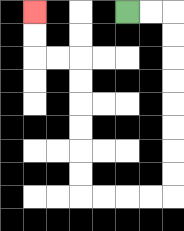{'start': '[5, 0]', 'end': '[1, 0]', 'path_directions': 'R,R,D,D,D,D,D,D,D,D,L,L,L,L,U,U,U,U,U,U,L,L,U,U', 'path_coordinates': '[[5, 0], [6, 0], [7, 0], [7, 1], [7, 2], [7, 3], [7, 4], [7, 5], [7, 6], [7, 7], [7, 8], [6, 8], [5, 8], [4, 8], [3, 8], [3, 7], [3, 6], [3, 5], [3, 4], [3, 3], [3, 2], [2, 2], [1, 2], [1, 1], [1, 0]]'}